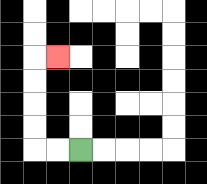{'start': '[3, 6]', 'end': '[2, 2]', 'path_directions': 'L,L,U,U,U,U,R', 'path_coordinates': '[[3, 6], [2, 6], [1, 6], [1, 5], [1, 4], [1, 3], [1, 2], [2, 2]]'}